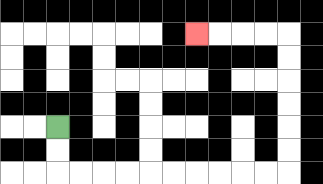{'start': '[2, 5]', 'end': '[8, 1]', 'path_directions': 'D,D,R,R,R,R,R,R,R,R,R,R,U,U,U,U,U,U,L,L,L,L', 'path_coordinates': '[[2, 5], [2, 6], [2, 7], [3, 7], [4, 7], [5, 7], [6, 7], [7, 7], [8, 7], [9, 7], [10, 7], [11, 7], [12, 7], [12, 6], [12, 5], [12, 4], [12, 3], [12, 2], [12, 1], [11, 1], [10, 1], [9, 1], [8, 1]]'}